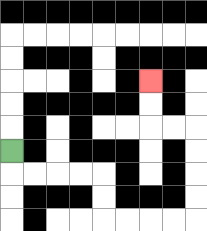{'start': '[0, 6]', 'end': '[6, 3]', 'path_directions': 'D,R,R,R,R,D,D,R,R,R,R,U,U,U,U,L,L,U,U', 'path_coordinates': '[[0, 6], [0, 7], [1, 7], [2, 7], [3, 7], [4, 7], [4, 8], [4, 9], [5, 9], [6, 9], [7, 9], [8, 9], [8, 8], [8, 7], [8, 6], [8, 5], [7, 5], [6, 5], [6, 4], [6, 3]]'}